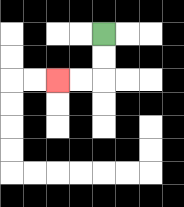{'start': '[4, 1]', 'end': '[2, 3]', 'path_directions': 'D,D,L,L', 'path_coordinates': '[[4, 1], [4, 2], [4, 3], [3, 3], [2, 3]]'}